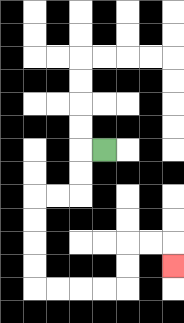{'start': '[4, 6]', 'end': '[7, 11]', 'path_directions': 'L,D,D,L,L,D,D,D,D,R,R,R,R,U,U,R,R,D', 'path_coordinates': '[[4, 6], [3, 6], [3, 7], [3, 8], [2, 8], [1, 8], [1, 9], [1, 10], [1, 11], [1, 12], [2, 12], [3, 12], [4, 12], [5, 12], [5, 11], [5, 10], [6, 10], [7, 10], [7, 11]]'}